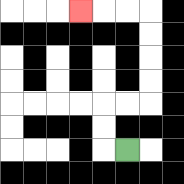{'start': '[5, 6]', 'end': '[3, 0]', 'path_directions': 'L,U,U,R,R,U,U,U,U,L,L,L', 'path_coordinates': '[[5, 6], [4, 6], [4, 5], [4, 4], [5, 4], [6, 4], [6, 3], [6, 2], [6, 1], [6, 0], [5, 0], [4, 0], [3, 0]]'}